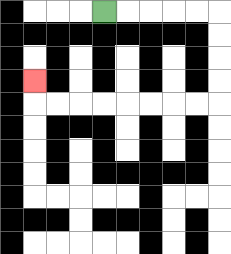{'start': '[4, 0]', 'end': '[1, 3]', 'path_directions': 'R,R,R,R,R,D,D,D,D,L,L,L,L,L,L,L,L,U', 'path_coordinates': '[[4, 0], [5, 0], [6, 0], [7, 0], [8, 0], [9, 0], [9, 1], [9, 2], [9, 3], [9, 4], [8, 4], [7, 4], [6, 4], [5, 4], [4, 4], [3, 4], [2, 4], [1, 4], [1, 3]]'}